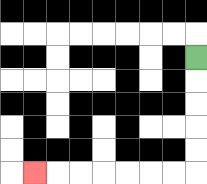{'start': '[8, 2]', 'end': '[1, 7]', 'path_directions': 'D,D,D,D,D,L,L,L,L,L,L,L', 'path_coordinates': '[[8, 2], [8, 3], [8, 4], [8, 5], [8, 6], [8, 7], [7, 7], [6, 7], [5, 7], [4, 7], [3, 7], [2, 7], [1, 7]]'}